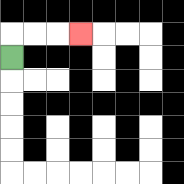{'start': '[0, 2]', 'end': '[3, 1]', 'path_directions': 'U,R,R,R', 'path_coordinates': '[[0, 2], [0, 1], [1, 1], [2, 1], [3, 1]]'}